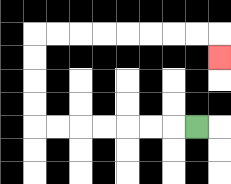{'start': '[8, 5]', 'end': '[9, 2]', 'path_directions': 'L,L,L,L,L,L,L,U,U,U,U,R,R,R,R,R,R,R,R,D', 'path_coordinates': '[[8, 5], [7, 5], [6, 5], [5, 5], [4, 5], [3, 5], [2, 5], [1, 5], [1, 4], [1, 3], [1, 2], [1, 1], [2, 1], [3, 1], [4, 1], [5, 1], [6, 1], [7, 1], [8, 1], [9, 1], [9, 2]]'}